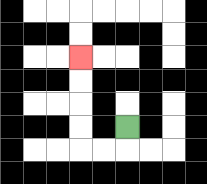{'start': '[5, 5]', 'end': '[3, 2]', 'path_directions': 'D,L,L,U,U,U,U', 'path_coordinates': '[[5, 5], [5, 6], [4, 6], [3, 6], [3, 5], [3, 4], [3, 3], [3, 2]]'}